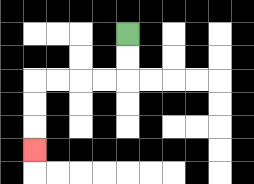{'start': '[5, 1]', 'end': '[1, 6]', 'path_directions': 'D,D,L,L,L,L,D,D,D', 'path_coordinates': '[[5, 1], [5, 2], [5, 3], [4, 3], [3, 3], [2, 3], [1, 3], [1, 4], [1, 5], [1, 6]]'}